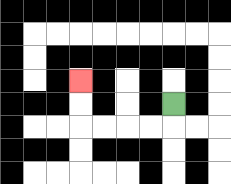{'start': '[7, 4]', 'end': '[3, 3]', 'path_directions': 'D,L,L,L,L,U,U', 'path_coordinates': '[[7, 4], [7, 5], [6, 5], [5, 5], [4, 5], [3, 5], [3, 4], [3, 3]]'}